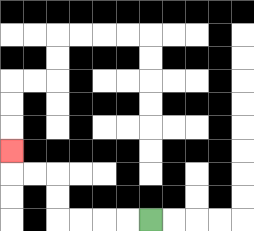{'start': '[6, 9]', 'end': '[0, 6]', 'path_directions': 'L,L,L,L,U,U,L,L,U', 'path_coordinates': '[[6, 9], [5, 9], [4, 9], [3, 9], [2, 9], [2, 8], [2, 7], [1, 7], [0, 7], [0, 6]]'}